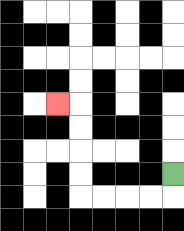{'start': '[7, 7]', 'end': '[2, 4]', 'path_directions': 'D,L,L,L,L,U,U,U,U,L', 'path_coordinates': '[[7, 7], [7, 8], [6, 8], [5, 8], [4, 8], [3, 8], [3, 7], [3, 6], [3, 5], [3, 4], [2, 4]]'}